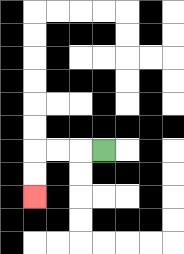{'start': '[4, 6]', 'end': '[1, 8]', 'path_directions': 'L,L,L,D,D', 'path_coordinates': '[[4, 6], [3, 6], [2, 6], [1, 6], [1, 7], [1, 8]]'}